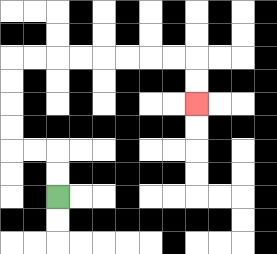{'start': '[2, 8]', 'end': '[8, 4]', 'path_directions': 'U,U,L,L,U,U,U,U,R,R,R,R,R,R,R,R,D,D', 'path_coordinates': '[[2, 8], [2, 7], [2, 6], [1, 6], [0, 6], [0, 5], [0, 4], [0, 3], [0, 2], [1, 2], [2, 2], [3, 2], [4, 2], [5, 2], [6, 2], [7, 2], [8, 2], [8, 3], [8, 4]]'}